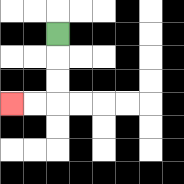{'start': '[2, 1]', 'end': '[0, 4]', 'path_directions': 'D,D,D,L,L', 'path_coordinates': '[[2, 1], [2, 2], [2, 3], [2, 4], [1, 4], [0, 4]]'}